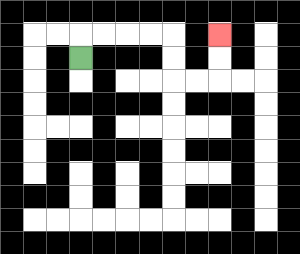{'start': '[3, 2]', 'end': '[9, 1]', 'path_directions': 'U,R,R,R,R,D,D,R,R,U,U', 'path_coordinates': '[[3, 2], [3, 1], [4, 1], [5, 1], [6, 1], [7, 1], [7, 2], [7, 3], [8, 3], [9, 3], [9, 2], [9, 1]]'}